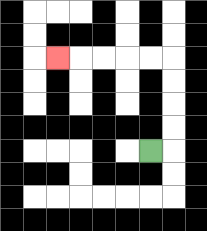{'start': '[6, 6]', 'end': '[2, 2]', 'path_directions': 'R,U,U,U,U,L,L,L,L,L', 'path_coordinates': '[[6, 6], [7, 6], [7, 5], [7, 4], [7, 3], [7, 2], [6, 2], [5, 2], [4, 2], [3, 2], [2, 2]]'}